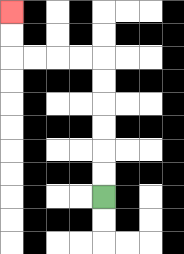{'start': '[4, 8]', 'end': '[0, 0]', 'path_directions': 'U,U,U,U,U,U,L,L,L,L,U,U', 'path_coordinates': '[[4, 8], [4, 7], [4, 6], [4, 5], [4, 4], [4, 3], [4, 2], [3, 2], [2, 2], [1, 2], [0, 2], [0, 1], [0, 0]]'}